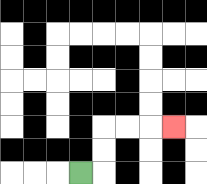{'start': '[3, 7]', 'end': '[7, 5]', 'path_directions': 'R,U,U,R,R,R', 'path_coordinates': '[[3, 7], [4, 7], [4, 6], [4, 5], [5, 5], [6, 5], [7, 5]]'}